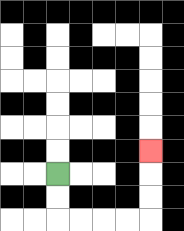{'start': '[2, 7]', 'end': '[6, 6]', 'path_directions': 'D,D,R,R,R,R,U,U,U', 'path_coordinates': '[[2, 7], [2, 8], [2, 9], [3, 9], [4, 9], [5, 9], [6, 9], [6, 8], [6, 7], [6, 6]]'}